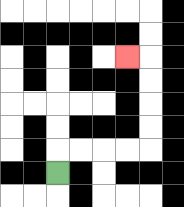{'start': '[2, 7]', 'end': '[5, 2]', 'path_directions': 'U,R,R,R,R,U,U,U,U,L', 'path_coordinates': '[[2, 7], [2, 6], [3, 6], [4, 6], [5, 6], [6, 6], [6, 5], [6, 4], [6, 3], [6, 2], [5, 2]]'}